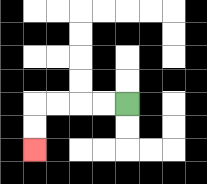{'start': '[5, 4]', 'end': '[1, 6]', 'path_directions': 'L,L,L,L,D,D', 'path_coordinates': '[[5, 4], [4, 4], [3, 4], [2, 4], [1, 4], [1, 5], [1, 6]]'}